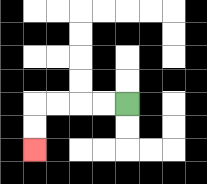{'start': '[5, 4]', 'end': '[1, 6]', 'path_directions': 'L,L,L,L,D,D', 'path_coordinates': '[[5, 4], [4, 4], [3, 4], [2, 4], [1, 4], [1, 5], [1, 6]]'}